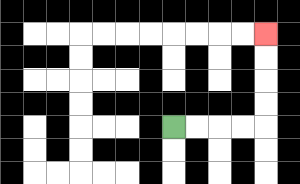{'start': '[7, 5]', 'end': '[11, 1]', 'path_directions': 'R,R,R,R,U,U,U,U', 'path_coordinates': '[[7, 5], [8, 5], [9, 5], [10, 5], [11, 5], [11, 4], [11, 3], [11, 2], [11, 1]]'}